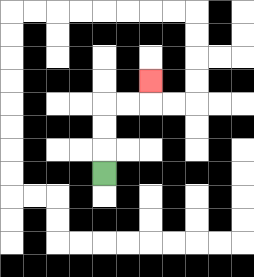{'start': '[4, 7]', 'end': '[6, 3]', 'path_directions': 'U,U,U,R,R,U', 'path_coordinates': '[[4, 7], [4, 6], [4, 5], [4, 4], [5, 4], [6, 4], [6, 3]]'}